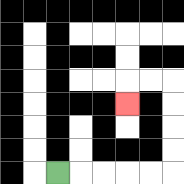{'start': '[2, 7]', 'end': '[5, 4]', 'path_directions': 'R,R,R,R,R,U,U,U,U,L,L,D', 'path_coordinates': '[[2, 7], [3, 7], [4, 7], [5, 7], [6, 7], [7, 7], [7, 6], [7, 5], [7, 4], [7, 3], [6, 3], [5, 3], [5, 4]]'}